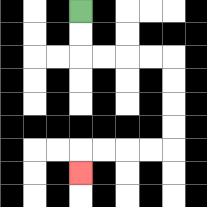{'start': '[3, 0]', 'end': '[3, 7]', 'path_directions': 'D,D,R,R,R,R,D,D,D,D,L,L,L,L,D', 'path_coordinates': '[[3, 0], [3, 1], [3, 2], [4, 2], [5, 2], [6, 2], [7, 2], [7, 3], [7, 4], [7, 5], [7, 6], [6, 6], [5, 6], [4, 6], [3, 6], [3, 7]]'}